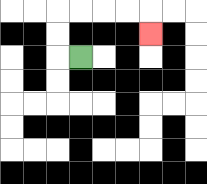{'start': '[3, 2]', 'end': '[6, 1]', 'path_directions': 'L,U,U,R,R,R,R,D', 'path_coordinates': '[[3, 2], [2, 2], [2, 1], [2, 0], [3, 0], [4, 0], [5, 0], [6, 0], [6, 1]]'}